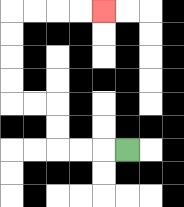{'start': '[5, 6]', 'end': '[4, 0]', 'path_directions': 'L,L,L,U,U,L,L,U,U,U,U,R,R,R,R', 'path_coordinates': '[[5, 6], [4, 6], [3, 6], [2, 6], [2, 5], [2, 4], [1, 4], [0, 4], [0, 3], [0, 2], [0, 1], [0, 0], [1, 0], [2, 0], [3, 0], [4, 0]]'}